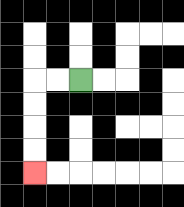{'start': '[3, 3]', 'end': '[1, 7]', 'path_directions': 'L,L,D,D,D,D', 'path_coordinates': '[[3, 3], [2, 3], [1, 3], [1, 4], [1, 5], [1, 6], [1, 7]]'}